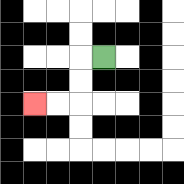{'start': '[4, 2]', 'end': '[1, 4]', 'path_directions': 'L,D,D,L,L', 'path_coordinates': '[[4, 2], [3, 2], [3, 3], [3, 4], [2, 4], [1, 4]]'}